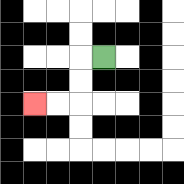{'start': '[4, 2]', 'end': '[1, 4]', 'path_directions': 'L,D,D,L,L', 'path_coordinates': '[[4, 2], [3, 2], [3, 3], [3, 4], [2, 4], [1, 4]]'}